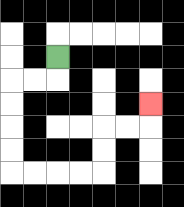{'start': '[2, 2]', 'end': '[6, 4]', 'path_directions': 'D,L,L,D,D,D,D,R,R,R,R,U,U,R,R,U', 'path_coordinates': '[[2, 2], [2, 3], [1, 3], [0, 3], [0, 4], [0, 5], [0, 6], [0, 7], [1, 7], [2, 7], [3, 7], [4, 7], [4, 6], [4, 5], [5, 5], [6, 5], [6, 4]]'}